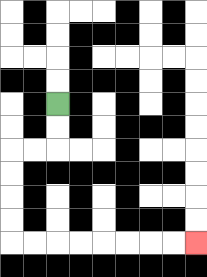{'start': '[2, 4]', 'end': '[8, 10]', 'path_directions': 'D,D,L,L,D,D,D,D,R,R,R,R,R,R,R,R', 'path_coordinates': '[[2, 4], [2, 5], [2, 6], [1, 6], [0, 6], [0, 7], [0, 8], [0, 9], [0, 10], [1, 10], [2, 10], [3, 10], [4, 10], [5, 10], [6, 10], [7, 10], [8, 10]]'}